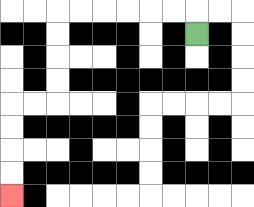{'start': '[8, 1]', 'end': '[0, 8]', 'path_directions': 'U,L,L,L,L,L,L,D,D,D,D,L,L,D,D,D,D', 'path_coordinates': '[[8, 1], [8, 0], [7, 0], [6, 0], [5, 0], [4, 0], [3, 0], [2, 0], [2, 1], [2, 2], [2, 3], [2, 4], [1, 4], [0, 4], [0, 5], [0, 6], [0, 7], [0, 8]]'}